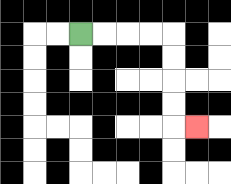{'start': '[3, 1]', 'end': '[8, 5]', 'path_directions': 'R,R,R,R,D,D,D,D,R', 'path_coordinates': '[[3, 1], [4, 1], [5, 1], [6, 1], [7, 1], [7, 2], [7, 3], [7, 4], [7, 5], [8, 5]]'}